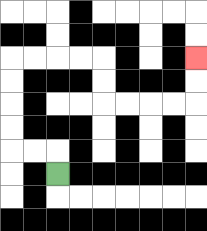{'start': '[2, 7]', 'end': '[8, 2]', 'path_directions': 'U,L,L,U,U,U,U,R,R,R,R,D,D,R,R,R,R,U,U', 'path_coordinates': '[[2, 7], [2, 6], [1, 6], [0, 6], [0, 5], [0, 4], [0, 3], [0, 2], [1, 2], [2, 2], [3, 2], [4, 2], [4, 3], [4, 4], [5, 4], [6, 4], [7, 4], [8, 4], [8, 3], [8, 2]]'}